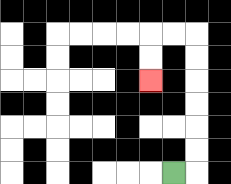{'start': '[7, 7]', 'end': '[6, 3]', 'path_directions': 'R,U,U,U,U,U,U,L,L,D,D', 'path_coordinates': '[[7, 7], [8, 7], [8, 6], [8, 5], [8, 4], [8, 3], [8, 2], [8, 1], [7, 1], [6, 1], [6, 2], [6, 3]]'}